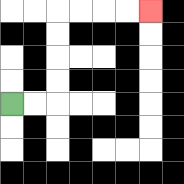{'start': '[0, 4]', 'end': '[6, 0]', 'path_directions': 'R,R,U,U,U,U,R,R,R,R', 'path_coordinates': '[[0, 4], [1, 4], [2, 4], [2, 3], [2, 2], [2, 1], [2, 0], [3, 0], [4, 0], [5, 0], [6, 0]]'}